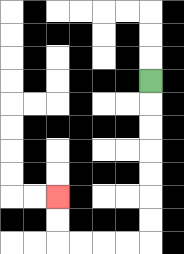{'start': '[6, 3]', 'end': '[2, 8]', 'path_directions': 'D,D,D,D,D,D,D,L,L,L,L,U,U', 'path_coordinates': '[[6, 3], [6, 4], [6, 5], [6, 6], [6, 7], [6, 8], [6, 9], [6, 10], [5, 10], [4, 10], [3, 10], [2, 10], [2, 9], [2, 8]]'}